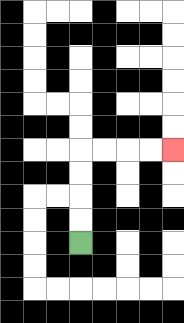{'start': '[3, 10]', 'end': '[7, 6]', 'path_directions': 'U,U,U,U,R,R,R,R', 'path_coordinates': '[[3, 10], [3, 9], [3, 8], [3, 7], [3, 6], [4, 6], [5, 6], [6, 6], [7, 6]]'}